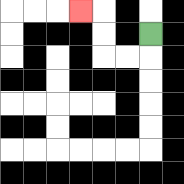{'start': '[6, 1]', 'end': '[3, 0]', 'path_directions': 'D,L,L,U,U,L', 'path_coordinates': '[[6, 1], [6, 2], [5, 2], [4, 2], [4, 1], [4, 0], [3, 0]]'}